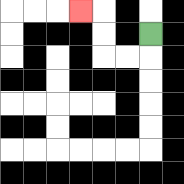{'start': '[6, 1]', 'end': '[3, 0]', 'path_directions': 'D,L,L,U,U,L', 'path_coordinates': '[[6, 1], [6, 2], [5, 2], [4, 2], [4, 1], [4, 0], [3, 0]]'}